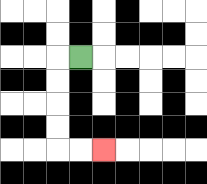{'start': '[3, 2]', 'end': '[4, 6]', 'path_directions': 'L,D,D,D,D,R,R', 'path_coordinates': '[[3, 2], [2, 2], [2, 3], [2, 4], [2, 5], [2, 6], [3, 6], [4, 6]]'}